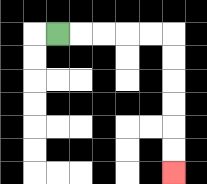{'start': '[2, 1]', 'end': '[7, 7]', 'path_directions': 'R,R,R,R,R,D,D,D,D,D,D', 'path_coordinates': '[[2, 1], [3, 1], [4, 1], [5, 1], [6, 1], [7, 1], [7, 2], [7, 3], [7, 4], [7, 5], [7, 6], [7, 7]]'}